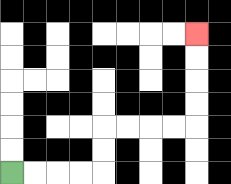{'start': '[0, 7]', 'end': '[8, 1]', 'path_directions': 'R,R,R,R,U,U,R,R,R,R,U,U,U,U', 'path_coordinates': '[[0, 7], [1, 7], [2, 7], [3, 7], [4, 7], [4, 6], [4, 5], [5, 5], [6, 5], [7, 5], [8, 5], [8, 4], [8, 3], [8, 2], [8, 1]]'}